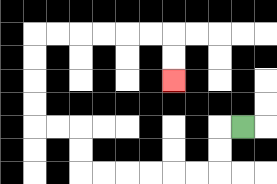{'start': '[10, 5]', 'end': '[7, 3]', 'path_directions': 'L,D,D,L,L,L,L,L,L,U,U,L,L,U,U,U,U,R,R,R,R,R,R,D,D', 'path_coordinates': '[[10, 5], [9, 5], [9, 6], [9, 7], [8, 7], [7, 7], [6, 7], [5, 7], [4, 7], [3, 7], [3, 6], [3, 5], [2, 5], [1, 5], [1, 4], [1, 3], [1, 2], [1, 1], [2, 1], [3, 1], [4, 1], [5, 1], [6, 1], [7, 1], [7, 2], [7, 3]]'}